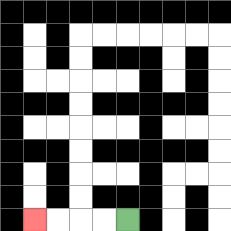{'start': '[5, 9]', 'end': '[1, 9]', 'path_directions': 'L,L,L,L', 'path_coordinates': '[[5, 9], [4, 9], [3, 9], [2, 9], [1, 9]]'}